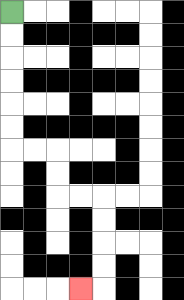{'start': '[0, 0]', 'end': '[3, 12]', 'path_directions': 'D,D,D,D,D,D,R,R,D,D,R,R,D,D,D,D,L', 'path_coordinates': '[[0, 0], [0, 1], [0, 2], [0, 3], [0, 4], [0, 5], [0, 6], [1, 6], [2, 6], [2, 7], [2, 8], [3, 8], [4, 8], [4, 9], [4, 10], [4, 11], [4, 12], [3, 12]]'}